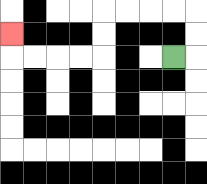{'start': '[7, 2]', 'end': '[0, 1]', 'path_directions': 'R,U,U,L,L,L,L,D,D,L,L,L,L,U', 'path_coordinates': '[[7, 2], [8, 2], [8, 1], [8, 0], [7, 0], [6, 0], [5, 0], [4, 0], [4, 1], [4, 2], [3, 2], [2, 2], [1, 2], [0, 2], [0, 1]]'}